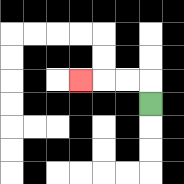{'start': '[6, 4]', 'end': '[3, 3]', 'path_directions': 'U,L,L,L', 'path_coordinates': '[[6, 4], [6, 3], [5, 3], [4, 3], [3, 3]]'}